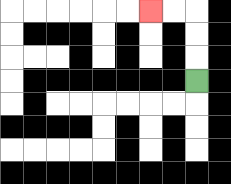{'start': '[8, 3]', 'end': '[6, 0]', 'path_directions': 'U,U,U,L,L', 'path_coordinates': '[[8, 3], [8, 2], [8, 1], [8, 0], [7, 0], [6, 0]]'}